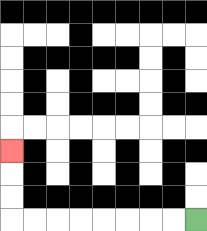{'start': '[8, 9]', 'end': '[0, 6]', 'path_directions': 'L,L,L,L,L,L,L,L,U,U,U', 'path_coordinates': '[[8, 9], [7, 9], [6, 9], [5, 9], [4, 9], [3, 9], [2, 9], [1, 9], [0, 9], [0, 8], [0, 7], [0, 6]]'}